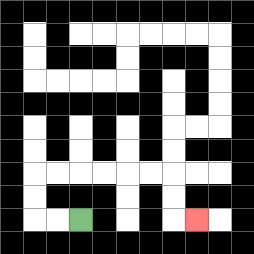{'start': '[3, 9]', 'end': '[8, 9]', 'path_directions': 'L,L,U,U,R,R,R,R,R,R,D,D,R', 'path_coordinates': '[[3, 9], [2, 9], [1, 9], [1, 8], [1, 7], [2, 7], [3, 7], [4, 7], [5, 7], [6, 7], [7, 7], [7, 8], [7, 9], [8, 9]]'}